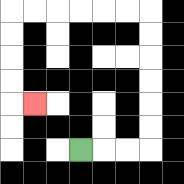{'start': '[3, 6]', 'end': '[1, 4]', 'path_directions': 'R,R,R,U,U,U,U,U,U,L,L,L,L,L,L,D,D,D,D,R', 'path_coordinates': '[[3, 6], [4, 6], [5, 6], [6, 6], [6, 5], [6, 4], [6, 3], [6, 2], [6, 1], [6, 0], [5, 0], [4, 0], [3, 0], [2, 0], [1, 0], [0, 0], [0, 1], [0, 2], [0, 3], [0, 4], [1, 4]]'}